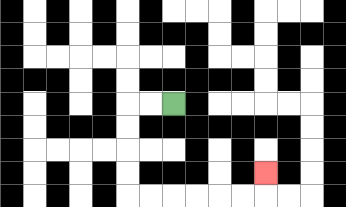{'start': '[7, 4]', 'end': '[11, 7]', 'path_directions': 'L,L,D,D,D,D,R,R,R,R,R,R,U', 'path_coordinates': '[[7, 4], [6, 4], [5, 4], [5, 5], [5, 6], [5, 7], [5, 8], [6, 8], [7, 8], [8, 8], [9, 8], [10, 8], [11, 8], [11, 7]]'}